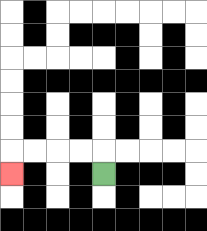{'start': '[4, 7]', 'end': '[0, 7]', 'path_directions': 'U,L,L,L,L,D', 'path_coordinates': '[[4, 7], [4, 6], [3, 6], [2, 6], [1, 6], [0, 6], [0, 7]]'}